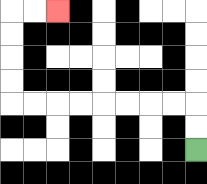{'start': '[8, 6]', 'end': '[2, 0]', 'path_directions': 'U,U,L,L,L,L,L,L,L,L,U,U,U,U,R,R', 'path_coordinates': '[[8, 6], [8, 5], [8, 4], [7, 4], [6, 4], [5, 4], [4, 4], [3, 4], [2, 4], [1, 4], [0, 4], [0, 3], [0, 2], [0, 1], [0, 0], [1, 0], [2, 0]]'}